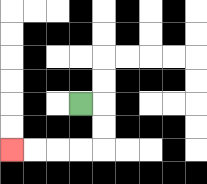{'start': '[3, 4]', 'end': '[0, 6]', 'path_directions': 'R,D,D,L,L,L,L', 'path_coordinates': '[[3, 4], [4, 4], [4, 5], [4, 6], [3, 6], [2, 6], [1, 6], [0, 6]]'}